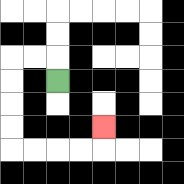{'start': '[2, 3]', 'end': '[4, 5]', 'path_directions': 'U,L,L,D,D,D,D,R,R,R,R,U', 'path_coordinates': '[[2, 3], [2, 2], [1, 2], [0, 2], [0, 3], [0, 4], [0, 5], [0, 6], [1, 6], [2, 6], [3, 6], [4, 6], [4, 5]]'}